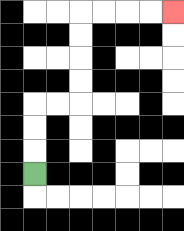{'start': '[1, 7]', 'end': '[7, 0]', 'path_directions': 'U,U,U,R,R,U,U,U,U,R,R,R,R', 'path_coordinates': '[[1, 7], [1, 6], [1, 5], [1, 4], [2, 4], [3, 4], [3, 3], [3, 2], [3, 1], [3, 0], [4, 0], [5, 0], [6, 0], [7, 0]]'}